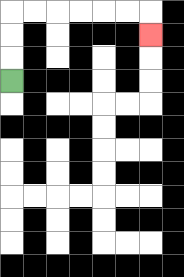{'start': '[0, 3]', 'end': '[6, 1]', 'path_directions': 'U,U,U,R,R,R,R,R,R,D', 'path_coordinates': '[[0, 3], [0, 2], [0, 1], [0, 0], [1, 0], [2, 0], [3, 0], [4, 0], [5, 0], [6, 0], [6, 1]]'}